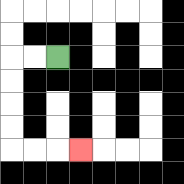{'start': '[2, 2]', 'end': '[3, 6]', 'path_directions': 'L,L,D,D,D,D,R,R,R', 'path_coordinates': '[[2, 2], [1, 2], [0, 2], [0, 3], [0, 4], [0, 5], [0, 6], [1, 6], [2, 6], [3, 6]]'}